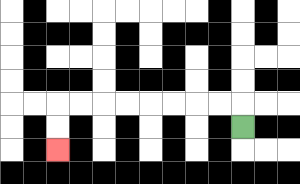{'start': '[10, 5]', 'end': '[2, 6]', 'path_directions': 'U,L,L,L,L,L,L,L,L,D,D', 'path_coordinates': '[[10, 5], [10, 4], [9, 4], [8, 4], [7, 4], [6, 4], [5, 4], [4, 4], [3, 4], [2, 4], [2, 5], [2, 6]]'}